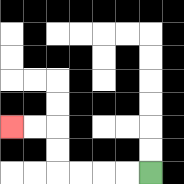{'start': '[6, 7]', 'end': '[0, 5]', 'path_directions': 'L,L,L,L,U,U,L,L', 'path_coordinates': '[[6, 7], [5, 7], [4, 7], [3, 7], [2, 7], [2, 6], [2, 5], [1, 5], [0, 5]]'}